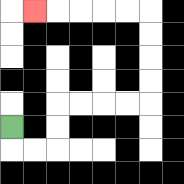{'start': '[0, 5]', 'end': '[1, 0]', 'path_directions': 'D,R,R,U,U,R,R,R,R,U,U,U,U,L,L,L,L,L', 'path_coordinates': '[[0, 5], [0, 6], [1, 6], [2, 6], [2, 5], [2, 4], [3, 4], [4, 4], [5, 4], [6, 4], [6, 3], [6, 2], [6, 1], [6, 0], [5, 0], [4, 0], [3, 0], [2, 0], [1, 0]]'}